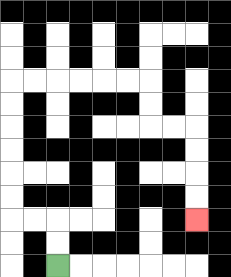{'start': '[2, 11]', 'end': '[8, 9]', 'path_directions': 'U,U,L,L,U,U,U,U,U,U,R,R,R,R,R,R,D,D,R,R,D,D,D,D', 'path_coordinates': '[[2, 11], [2, 10], [2, 9], [1, 9], [0, 9], [0, 8], [0, 7], [0, 6], [0, 5], [0, 4], [0, 3], [1, 3], [2, 3], [3, 3], [4, 3], [5, 3], [6, 3], [6, 4], [6, 5], [7, 5], [8, 5], [8, 6], [8, 7], [8, 8], [8, 9]]'}